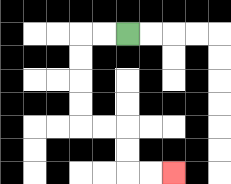{'start': '[5, 1]', 'end': '[7, 7]', 'path_directions': 'L,L,D,D,D,D,R,R,D,D,R,R', 'path_coordinates': '[[5, 1], [4, 1], [3, 1], [3, 2], [3, 3], [3, 4], [3, 5], [4, 5], [5, 5], [5, 6], [5, 7], [6, 7], [7, 7]]'}